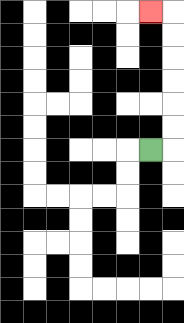{'start': '[6, 6]', 'end': '[6, 0]', 'path_directions': 'R,U,U,U,U,U,U,L', 'path_coordinates': '[[6, 6], [7, 6], [7, 5], [7, 4], [7, 3], [7, 2], [7, 1], [7, 0], [6, 0]]'}